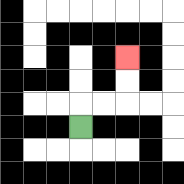{'start': '[3, 5]', 'end': '[5, 2]', 'path_directions': 'U,R,R,U,U', 'path_coordinates': '[[3, 5], [3, 4], [4, 4], [5, 4], [5, 3], [5, 2]]'}